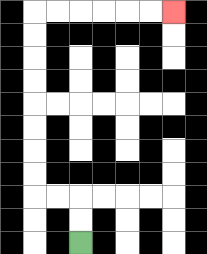{'start': '[3, 10]', 'end': '[7, 0]', 'path_directions': 'U,U,L,L,U,U,U,U,U,U,U,U,R,R,R,R,R,R', 'path_coordinates': '[[3, 10], [3, 9], [3, 8], [2, 8], [1, 8], [1, 7], [1, 6], [1, 5], [1, 4], [1, 3], [1, 2], [1, 1], [1, 0], [2, 0], [3, 0], [4, 0], [5, 0], [6, 0], [7, 0]]'}